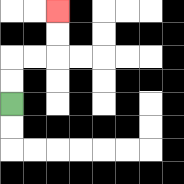{'start': '[0, 4]', 'end': '[2, 0]', 'path_directions': 'U,U,R,R,U,U', 'path_coordinates': '[[0, 4], [0, 3], [0, 2], [1, 2], [2, 2], [2, 1], [2, 0]]'}